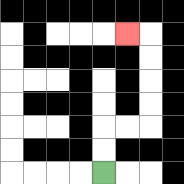{'start': '[4, 7]', 'end': '[5, 1]', 'path_directions': 'U,U,R,R,U,U,U,U,L', 'path_coordinates': '[[4, 7], [4, 6], [4, 5], [5, 5], [6, 5], [6, 4], [6, 3], [6, 2], [6, 1], [5, 1]]'}